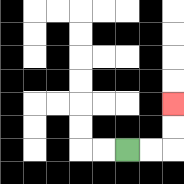{'start': '[5, 6]', 'end': '[7, 4]', 'path_directions': 'R,R,U,U', 'path_coordinates': '[[5, 6], [6, 6], [7, 6], [7, 5], [7, 4]]'}